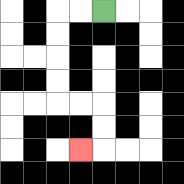{'start': '[4, 0]', 'end': '[3, 6]', 'path_directions': 'L,L,D,D,D,D,R,R,D,D,L', 'path_coordinates': '[[4, 0], [3, 0], [2, 0], [2, 1], [2, 2], [2, 3], [2, 4], [3, 4], [4, 4], [4, 5], [4, 6], [3, 6]]'}